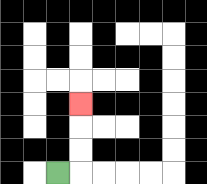{'start': '[2, 7]', 'end': '[3, 4]', 'path_directions': 'R,U,U,U', 'path_coordinates': '[[2, 7], [3, 7], [3, 6], [3, 5], [3, 4]]'}